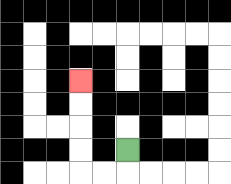{'start': '[5, 6]', 'end': '[3, 3]', 'path_directions': 'D,L,L,U,U,U,U', 'path_coordinates': '[[5, 6], [5, 7], [4, 7], [3, 7], [3, 6], [3, 5], [3, 4], [3, 3]]'}